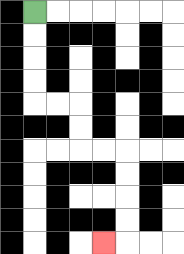{'start': '[1, 0]', 'end': '[4, 10]', 'path_directions': 'D,D,D,D,R,R,D,D,R,R,D,D,D,D,L', 'path_coordinates': '[[1, 0], [1, 1], [1, 2], [1, 3], [1, 4], [2, 4], [3, 4], [3, 5], [3, 6], [4, 6], [5, 6], [5, 7], [5, 8], [5, 9], [5, 10], [4, 10]]'}